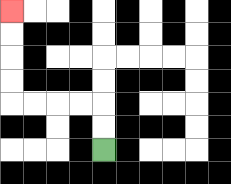{'start': '[4, 6]', 'end': '[0, 0]', 'path_directions': 'U,U,L,L,L,L,U,U,U,U', 'path_coordinates': '[[4, 6], [4, 5], [4, 4], [3, 4], [2, 4], [1, 4], [0, 4], [0, 3], [0, 2], [0, 1], [0, 0]]'}